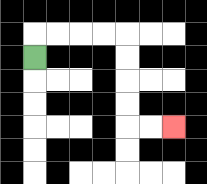{'start': '[1, 2]', 'end': '[7, 5]', 'path_directions': 'U,R,R,R,R,D,D,D,D,R,R', 'path_coordinates': '[[1, 2], [1, 1], [2, 1], [3, 1], [4, 1], [5, 1], [5, 2], [5, 3], [5, 4], [5, 5], [6, 5], [7, 5]]'}